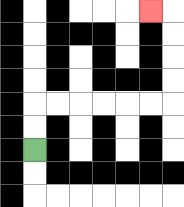{'start': '[1, 6]', 'end': '[6, 0]', 'path_directions': 'U,U,R,R,R,R,R,R,U,U,U,U,L', 'path_coordinates': '[[1, 6], [1, 5], [1, 4], [2, 4], [3, 4], [4, 4], [5, 4], [6, 4], [7, 4], [7, 3], [7, 2], [7, 1], [7, 0], [6, 0]]'}